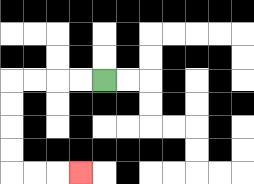{'start': '[4, 3]', 'end': '[3, 7]', 'path_directions': 'L,L,L,L,D,D,D,D,R,R,R', 'path_coordinates': '[[4, 3], [3, 3], [2, 3], [1, 3], [0, 3], [0, 4], [0, 5], [0, 6], [0, 7], [1, 7], [2, 7], [3, 7]]'}